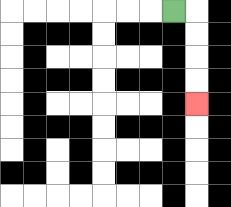{'start': '[7, 0]', 'end': '[8, 4]', 'path_directions': 'R,D,D,D,D', 'path_coordinates': '[[7, 0], [8, 0], [8, 1], [8, 2], [8, 3], [8, 4]]'}